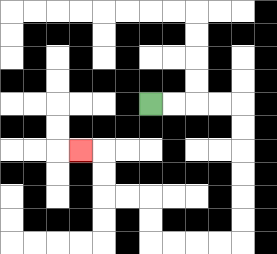{'start': '[6, 4]', 'end': '[3, 6]', 'path_directions': 'R,R,R,R,D,D,D,D,D,D,L,L,L,L,U,U,L,L,U,U,L', 'path_coordinates': '[[6, 4], [7, 4], [8, 4], [9, 4], [10, 4], [10, 5], [10, 6], [10, 7], [10, 8], [10, 9], [10, 10], [9, 10], [8, 10], [7, 10], [6, 10], [6, 9], [6, 8], [5, 8], [4, 8], [4, 7], [4, 6], [3, 6]]'}